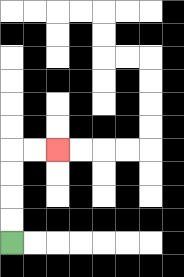{'start': '[0, 10]', 'end': '[2, 6]', 'path_directions': 'U,U,U,U,R,R', 'path_coordinates': '[[0, 10], [0, 9], [0, 8], [0, 7], [0, 6], [1, 6], [2, 6]]'}